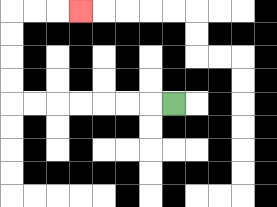{'start': '[7, 4]', 'end': '[3, 0]', 'path_directions': 'L,L,L,L,L,L,L,U,U,U,U,R,R,R', 'path_coordinates': '[[7, 4], [6, 4], [5, 4], [4, 4], [3, 4], [2, 4], [1, 4], [0, 4], [0, 3], [0, 2], [0, 1], [0, 0], [1, 0], [2, 0], [3, 0]]'}